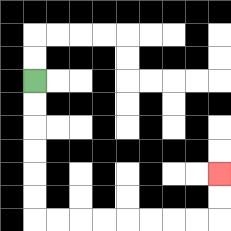{'start': '[1, 3]', 'end': '[9, 7]', 'path_directions': 'D,D,D,D,D,D,R,R,R,R,R,R,R,R,U,U', 'path_coordinates': '[[1, 3], [1, 4], [1, 5], [1, 6], [1, 7], [1, 8], [1, 9], [2, 9], [3, 9], [4, 9], [5, 9], [6, 9], [7, 9], [8, 9], [9, 9], [9, 8], [9, 7]]'}